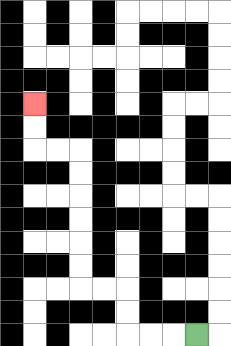{'start': '[8, 14]', 'end': '[1, 4]', 'path_directions': 'L,L,L,U,U,L,L,U,U,U,U,U,U,L,L,U,U', 'path_coordinates': '[[8, 14], [7, 14], [6, 14], [5, 14], [5, 13], [5, 12], [4, 12], [3, 12], [3, 11], [3, 10], [3, 9], [3, 8], [3, 7], [3, 6], [2, 6], [1, 6], [1, 5], [1, 4]]'}